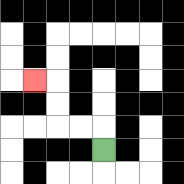{'start': '[4, 6]', 'end': '[1, 3]', 'path_directions': 'U,L,L,U,U,L', 'path_coordinates': '[[4, 6], [4, 5], [3, 5], [2, 5], [2, 4], [2, 3], [1, 3]]'}